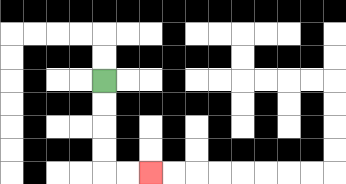{'start': '[4, 3]', 'end': '[6, 7]', 'path_directions': 'D,D,D,D,R,R', 'path_coordinates': '[[4, 3], [4, 4], [4, 5], [4, 6], [4, 7], [5, 7], [6, 7]]'}